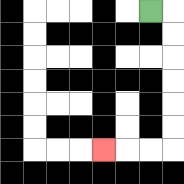{'start': '[6, 0]', 'end': '[4, 6]', 'path_directions': 'R,D,D,D,D,D,D,L,L,L', 'path_coordinates': '[[6, 0], [7, 0], [7, 1], [7, 2], [7, 3], [7, 4], [7, 5], [7, 6], [6, 6], [5, 6], [4, 6]]'}